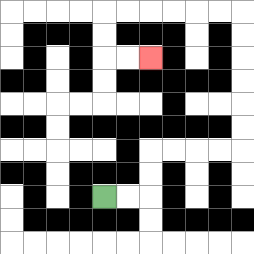{'start': '[4, 8]', 'end': '[6, 2]', 'path_directions': 'R,R,U,U,R,R,R,R,U,U,U,U,U,U,L,L,L,L,L,L,D,D,R,R', 'path_coordinates': '[[4, 8], [5, 8], [6, 8], [6, 7], [6, 6], [7, 6], [8, 6], [9, 6], [10, 6], [10, 5], [10, 4], [10, 3], [10, 2], [10, 1], [10, 0], [9, 0], [8, 0], [7, 0], [6, 0], [5, 0], [4, 0], [4, 1], [4, 2], [5, 2], [6, 2]]'}